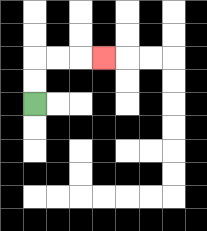{'start': '[1, 4]', 'end': '[4, 2]', 'path_directions': 'U,U,R,R,R', 'path_coordinates': '[[1, 4], [1, 3], [1, 2], [2, 2], [3, 2], [4, 2]]'}